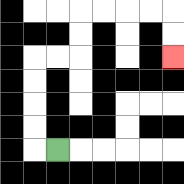{'start': '[2, 6]', 'end': '[7, 2]', 'path_directions': 'L,U,U,U,U,R,R,U,U,R,R,R,R,D,D', 'path_coordinates': '[[2, 6], [1, 6], [1, 5], [1, 4], [1, 3], [1, 2], [2, 2], [3, 2], [3, 1], [3, 0], [4, 0], [5, 0], [6, 0], [7, 0], [7, 1], [7, 2]]'}